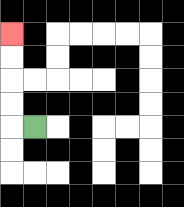{'start': '[1, 5]', 'end': '[0, 1]', 'path_directions': 'L,U,U,U,U', 'path_coordinates': '[[1, 5], [0, 5], [0, 4], [0, 3], [0, 2], [0, 1]]'}